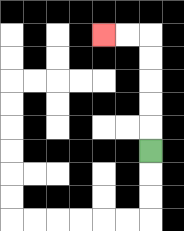{'start': '[6, 6]', 'end': '[4, 1]', 'path_directions': 'U,U,U,U,U,L,L', 'path_coordinates': '[[6, 6], [6, 5], [6, 4], [6, 3], [6, 2], [6, 1], [5, 1], [4, 1]]'}